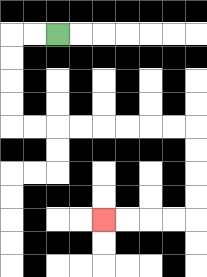{'start': '[2, 1]', 'end': '[4, 9]', 'path_directions': 'L,L,D,D,D,D,R,R,R,R,R,R,R,R,D,D,D,D,L,L,L,L', 'path_coordinates': '[[2, 1], [1, 1], [0, 1], [0, 2], [0, 3], [0, 4], [0, 5], [1, 5], [2, 5], [3, 5], [4, 5], [5, 5], [6, 5], [7, 5], [8, 5], [8, 6], [8, 7], [8, 8], [8, 9], [7, 9], [6, 9], [5, 9], [4, 9]]'}